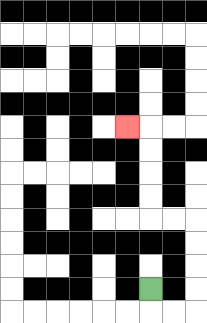{'start': '[6, 12]', 'end': '[5, 5]', 'path_directions': 'D,R,R,U,U,U,U,L,L,U,U,U,U,L', 'path_coordinates': '[[6, 12], [6, 13], [7, 13], [8, 13], [8, 12], [8, 11], [8, 10], [8, 9], [7, 9], [6, 9], [6, 8], [6, 7], [6, 6], [6, 5], [5, 5]]'}